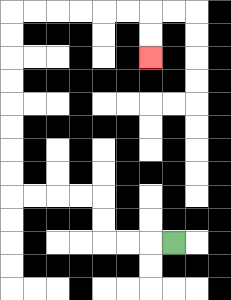{'start': '[7, 10]', 'end': '[6, 2]', 'path_directions': 'L,L,L,U,U,L,L,L,L,U,U,U,U,U,U,U,U,R,R,R,R,R,R,D,D', 'path_coordinates': '[[7, 10], [6, 10], [5, 10], [4, 10], [4, 9], [4, 8], [3, 8], [2, 8], [1, 8], [0, 8], [0, 7], [0, 6], [0, 5], [0, 4], [0, 3], [0, 2], [0, 1], [0, 0], [1, 0], [2, 0], [3, 0], [4, 0], [5, 0], [6, 0], [6, 1], [6, 2]]'}